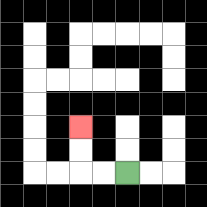{'start': '[5, 7]', 'end': '[3, 5]', 'path_directions': 'L,L,U,U', 'path_coordinates': '[[5, 7], [4, 7], [3, 7], [3, 6], [3, 5]]'}